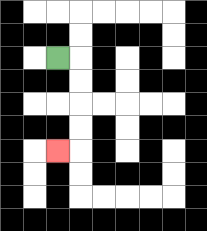{'start': '[2, 2]', 'end': '[2, 6]', 'path_directions': 'R,D,D,D,D,L', 'path_coordinates': '[[2, 2], [3, 2], [3, 3], [3, 4], [3, 5], [3, 6], [2, 6]]'}